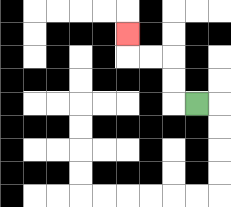{'start': '[8, 4]', 'end': '[5, 1]', 'path_directions': 'L,U,U,L,L,U', 'path_coordinates': '[[8, 4], [7, 4], [7, 3], [7, 2], [6, 2], [5, 2], [5, 1]]'}